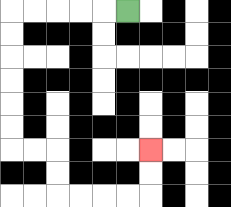{'start': '[5, 0]', 'end': '[6, 6]', 'path_directions': 'L,L,L,L,L,D,D,D,D,D,D,R,R,D,D,R,R,R,R,U,U', 'path_coordinates': '[[5, 0], [4, 0], [3, 0], [2, 0], [1, 0], [0, 0], [0, 1], [0, 2], [0, 3], [0, 4], [0, 5], [0, 6], [1, 6], [2, 6], [2, 7], [2, 8], [3, 8], [4, 8], [5, 8], [6, 8], [6, 7], [6, 6]]'}